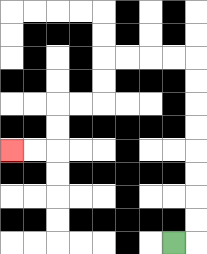{'start': '[7, 10]', 'end': '[0, 6]', 'path_directions': 'R,U,U,U,U,U,U,U,U,L,L,L,L,D,D,L,L,D,D,L,L', 'path_coordinates': '[[7, 10], [8, 10], [8, 9], [8, 8], [8, 7], [8, 6], [8, 5], [8, 4], [8, 3], [8, 2], [7, 2], [6, 2], [5, 2], [4, 2], [4, 3], [4, 4], [3, 4], [2, 4], [2, 5], [2, 6], [1, 6], [0, 6]]'}